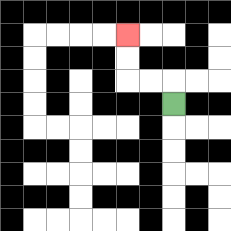{'start': '[7, 4]', 'end': '[5, 1]', 'path_directions': 'U,L,L,U,U', 'path_coordinates': '[[7, 4], [7, 3], [6, 3], [5, 3], [5, 2], [5, 1]]'}